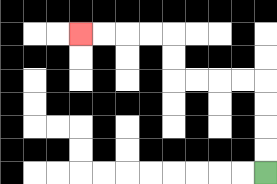{'start': '[11, 7]', 'end': '[3, 1]', 'path_directions': 'U,U,U,U,L,L,L,L,U,U,L,L,L,L', 'path_coordinates': '[[11, 7], [11, 6], [11, 5], [11, 4], [11, 3], [10, 3], [9, 3], [8, 3], [7, 3], [7, 2], [7, 1], [6, 1], [5, 1], [4, 1], [3, 1]]'}